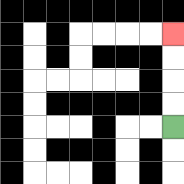{'start': '[7, 5]', 'end': '[7, 1]', 'path_directions': 'U,U,U,U', 'path_coordinates': '[[7, 5], [7, 4], [7, 3], [7, 2], [7, 1]]'}